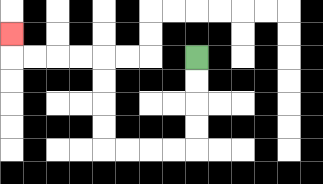{'start': '[8, 2]', 'end': '[0, 1]', 'path_directions': 'D,D,D,D,L,L,L,L,U,U,U,U,L,L,L,L,U', 'path_coordinates': '[[8, 2], [8, 3], [8, 4], [8, 5], [8, 6], [7, 6], [6, 6], [5, 6], [4, 6], [4, 5], [4, 4], [4, 3], [4, 2], [3, 2], [2, 2], [1, 2], [0, 2], [0, 1]]'}